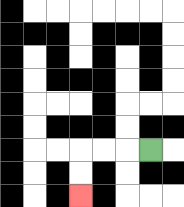{'start': '[6, 6]', 'end': '[3, 8]', 'path_directions': 'L,L,L,D,D', 'path_coordinates': '[[6, 6], [5, 6], [4, 6], [3, 6], [3, 7], [3, 8]]'}